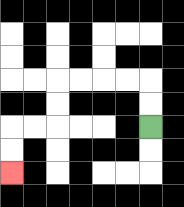{'start': '[6, 5]', 'end': '[0, 7]', 'path_directions': 'U,U,L,L,L,L,D,D,L,L,D,D', 'path_coordinates': '[[6, 5], [6, 4], [6, 3], [5, 3], [4, 3], [3, 3], [2, 3], [2, 4], [2, 5], [1, 5], [0, 5], [0, 6], [0, 7]]'}